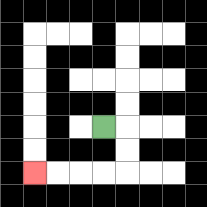{'start': '[4, 5]', 'end': '[1, 7]', 'path_directions': 'R,D,D,L,L,L,L', 'path_coordinates': '[[4, 5], [5, 5], [5, 6], [5, 7], [4, 7], [3, 7], [2, 7], [1, 7]]'}